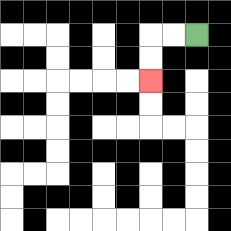{'start': '[8, 1]', 'end': '[6, 3]', 'path_directions': 'L,L,D,D', 'path_coordinates': '[[8, 1], [7, 1], [6, 1], [6, 2], [6, 3]]'}